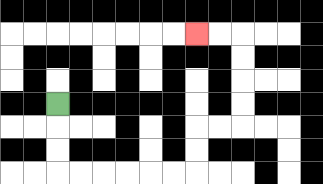{'start': '[2, 4]', 'end': '[8, 1]', 'path_directions': 'D,D,D,R,R,R,R,R,R,U,U,R,R,U,U,U,U,L,L', 'path_coordinates': '[[2, 4], [2, 5], [2, 6], [2, 7], [3, 7], [4, 7], [5, 7], [6, 7], [7, 7], [8, 7], [8, 6], [8, 5], [9, 5], [10, 5], [10, 4], [10, 3], [10, 2], [10, 1], [9, 1], [8, 1]]'}